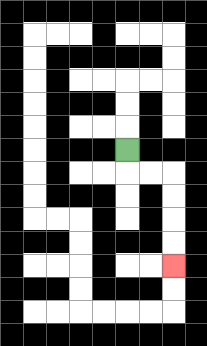{'start': '[5, 6]', 'end': '[7, 11]', 'path_directions': 'D,R,R,D,D,D,D', 'path_coordinates': '[[5, 6], [5, 7], [6, 7], [7, 7], [7, 8], [7, 9], [7, 10], [7, 11]]'}